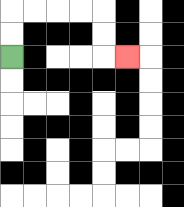{'start': '[0, 2]', 'end': '[5, 2]', 'path_directions': 'U,U,R,R,R,R,D,D,R', 'path_coordinates': '[[0, 2], [0, 1], [0, 0], [1, 0], [2, 0], [3, 0], [4, 0], [4, 1], [4, 2], [5, 2]]'}